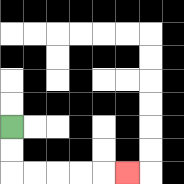{'start': '[0, 5]', 'end': '[5, 7]', 'path_directions': 'D,D,R,R,R,R,R', 'path_coordinates': '[[0, 5], [0, 6], [0, 7], [1, 7], [2, 7], [3, 7], [4, 7], [5, 7]]'}